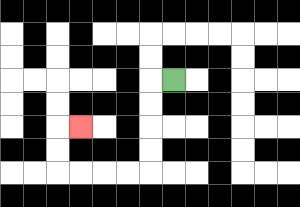{'start': '[7, 3]', 'end': '[3, 5]', 'path_directions': 'L,D,D,D,D,L,L,L,L,U,U,R', 'path_coordinates': '[[7, 3], [6, 3], [6, 4], [6, 5], [6, 6], [6, 7], [5, 7], [4, 7], [3, 7], [2, 7], [2, 6], [2, 5], [3, 5]]'}